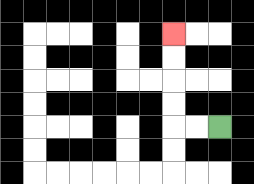{'start': '[9, 5]', 'end': '[7, 1]', 'path_directions': 'L,L,U,U,U,U', 'path_coordinates': '[[9, 5], [8, 5], [7, 5], [7, 4], [7, 3], [7, 2], [7, 1]]'}